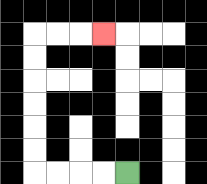{'start': '[5, 7]', 'end': '[4, 1]', 'path_directions': 'L,L,L,L,U,U,U,U,U,U,R,R,R', 'path_coordinates': '[[5, 7], [4, 7], [3, 7], [2, 7], [1, 7], [1, 6], [1, 5], [1, 4], [1, 3], [1, 2], [1, 1], [2, 1], [3, 1], [4, 1]]'}